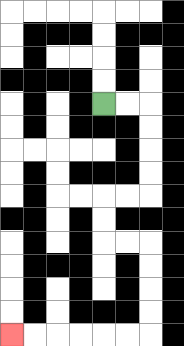{'start': '[4, 4]', 'end': '[0, 14]', 'path_directions': 'R,R,D,D,D,D,L,L,D,D,R,R,D,D,D,D,L,L,L,L,L,L', 'path_coordinates': '[[4, 4], [5, 4], [6, 4], [6, 5], [6, 6], [6, 7], [6, 8], [5, 8], [4, 8], [4, 9], [4, 10], [5, 10], [6, 10], [6, 11], [6, 12], [6, 13], [6, 14], [5, 14], [4, 14], [3, 14], [2, 14], [1, 14], [0, 14]]'}